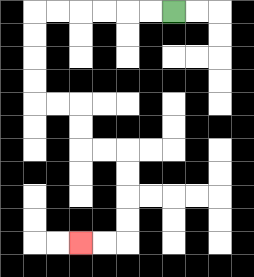{'start': '[7, 0]', 'end': '[3, 10]', 'path_directions': 'L,L,L,L,L,L,D,D,D,D,R,R,D,D,R,R,D,D,D,D,L,L', 'path_coordinates': '[[7, 0], [6, 0], [5, 0], [4, 0], [3, 0], [2, 0], [1, 0], [1, 1], [1, 2], [1, 3], [1, 4], [2, 4], [3, 4], [3, 5], [3, 6], [4, 6], [5, 6], [5, 7], [5, 8], [5, 9], [5, 10], [4, 10], [3, 10]]'}